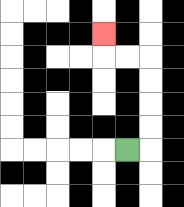{'start': '[5, 6]', 'end': '[4, 1]', 'path_directions': 'R,U,U,U,U,L,L,U', 'path_coordinates': '[[5, 6], [6, 6], [6, 5], [6, 4], [6, 3], [6, 2], [5, 2], [4, 2], [4, 1]]'}